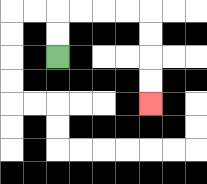{'start': '[2, 2]', 'end': '[6, 4]', 'path_directions': 'U,U,R,R,R,R,D,D,D,D', 'path_coordinates': '[[2, 2], [2, 1], [2, 0], [3, 0], [4, 0], [5, 0], [6, 0], [6, 1], [6, 2], [6, 3], [6, 4]]'}